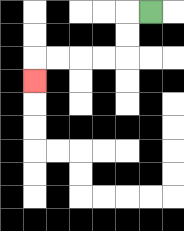{'start': '[6, 0]', 'end': '[1, 3]', 'path_directions': 'L,D,D,L,L,L,L,D', 'path_coordinates': '[[6, 0], [5, 0], [5, 1], [5, 2], [4, 2], [3, 2], [2, 2], [1, 2], [1, 3]]'}